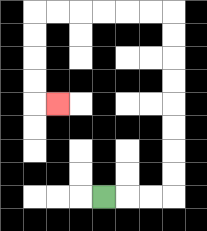{'start': '[4, 8]', 'end': '[2, 4]', 'path_directions': 'R,R,R,U,U,U,U,U,U,U,U,L,L,L,L,L,L,D,D,D,D,R', 'path_coordinates': '[[4, 8], [5, 8], [6, 8], [7, 8], [7, 7], [7, 6], [7, 5], [7, 4], [7, 3], [7, 2], [7, 1], [7, 0], [6, 0], [5, 0], [4, 0], [3, 0], [2, 0], [1, 0], [1, 1], [1, 2], [1, 3], [1, 4], [2, 4]]'}